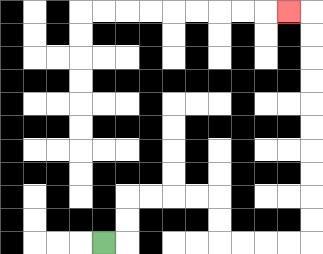{'start': '[4, 10]', 'end': '[12, 0]', 'path_directions': 'R,U,U,R,R,R,R,D,D,R,R,R,R,U,U,U,U,U,U,U,U,U,U,L', 'path_coordinates': '[[4, 10], [5, 10], [5, 9], [5, 8], [6, 8], [7, 8], [8, 8], [9, 8], [9, 9], [9, 10], [10, 10], [11, 10], [12, 10], [13, 10], [13, 9], [13, 8], [13, 7], [13, 6], [13, 5], [13, 4], [13, 3], [13, 2], [13, 1], [13, 0], [12, 0]]'}